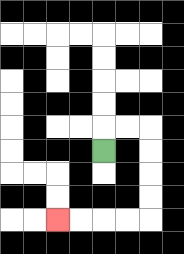{'start': '[4, 6]', 'end': '[2, 9]', 'path_directions': 'U,R,R,D,D,D,D,L,L,L,L', 'path_coordinates': '[[4, 6], [4, 5], [5, 5], [6, 5], [6, 6], [6, 7], [6, 8], [6, 9], [5, 9], [4, 9], [3, 9], [2, 9]]'}